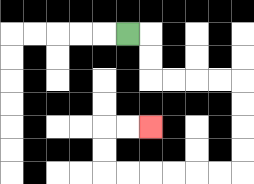{'start': '[5, 1]', 'end': '[6, 5]', 'path_directions': 'R,D,D,R,R,R,R,D,D,D,D,L,L,L,L,L,L,U,U,R,R', 'path_coordinates': '[[5, 1], [6, 1], [6, 2], [6, 3], [7, 3], [8, 3], [9, 3], [10, 3], [10, 4], [10, 5], [10, 6], [10, 7], [9, 7], [8, 7], [7, 7], [6, 7], [5, 7], [4, 7], [4, 6], [4, 5], [5, 5], [6, 5]]'}